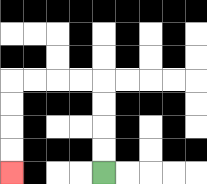{'start': '[4, 7]', 'end': '[0, 7]', 'path_directions': 'U,U,U,U,L,L,L,L,D,D,D,D', 'path_coordinates': '[[4, 7], [4, 6], [4, 5], [4, 4], [4, 3], [3, 3], [2, 3], [1, 3], [0, 3], [0, 4], [0, 5], [0, 6], [0, 7]]'}